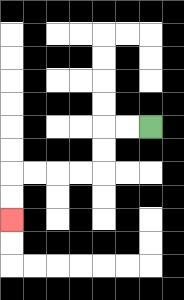{'start': '[6, 5]', 'end': '[0, 9]', 'path_directions': 'L,L,D,D,L,L,L,L,D,D', 'path_coordinates': '[[6, 5], [5, 5], [4, 5], [4, 6], [4, 7], [3, 7], [2, 7], [1, 7], [0, 7], [0, 8], [0, 9]]'}